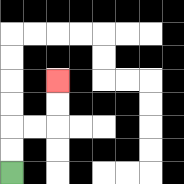{'start': '[0, 7]', 'end': '[2, 3]', 'path_directions': 'U,U,R,R,U,U', 'path_coordinates': '[[0, 7], [0, 6], [0, 5], [1, 5], [2, 5], [2, 4], [2, 3]]'}